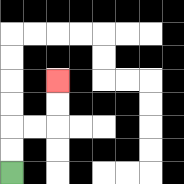{'start': '[0, 7]', 'end': '[2, 3]', 'path_directions': 'U,U,R,R,U,U', 'path_coordinates': '[[0, 7], [0, 6], [0, 5], [1, 5], [2, 5], [2, 4], [2, 3]]'}